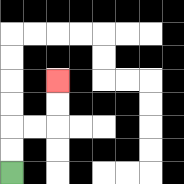{'start': '[0, 7]', 'end': '[2, 3]', 'path_directions': 'U,U,R,R,U,U', 'path_coordinates': '[[0, 7], [0, 6], [0, 5], [1, 5], [2, 5], [2, 4], [2, 3]]'}